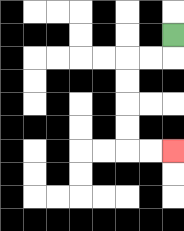{'start': '[7, 1]', 'end': '[7, 6]', 'path_directions': 'D,L,L,D,D,D,D,R,R', 'path_coordinates': '[[7, 1], [7, 2], [6, 2], [5, 2], [5, 3], [5, 4], [5, 5], [5, 6], [6, 6], [7, 6]]'}